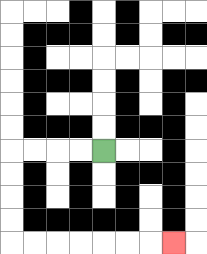{'start': '[4, 6]', 'end': '[7, 10]', 'path_directions': 'L,L,L,L,D,D,D,D,R,R,R,R,R,R,R', 'path_coordinates': '[[4, 6], [3, 6], [2, 6], [1, 6], [0, 6], [0, 7], [0, 8], [0, 9], [0, 10], [1, 10], [2, 10], [3, 10], [4, 10], [5, 10], [6, 10], [7, 10]]'}